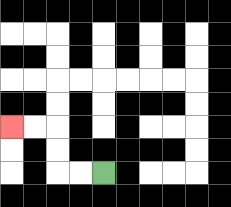{'start': '[4, 7]', 'end': '[0, 5]', 'path_directions': 'L,L,U,U,L,L', 'path_coordinates': '[[4, 7], [3, 7], [2, 7], [2, 6], [2, 5], [1, 5], [0, 5]]'}